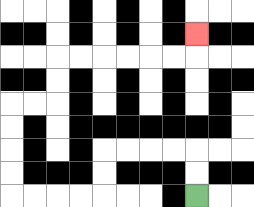{'start': '[8, 8]', 'end': '[8, 1]', 'path_directions': 'U,U,L,L,L,L,D,D,L,L,L,L,U,U,U,U,R,R,U,U,R,R,R,R,R,R,U', 'path_coordinates': '[[8, 8], [8, 7], [8, 6], [7, 6], [6, 6], [5, 6], [4, 6], [4, 7], [4, 8], [3, 8], [2, 8], [1, 8], [0, 8], [0, 7], [0, 6], [0, 5], [0, 4], [1, 4], [2, 4], [2, 3], [2, 2], [3, 2], [4, 2], [5, 2], [6, 2], [7, 2], [8, 2], [8, 1]]'}